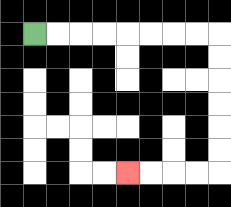{'start': '[1, 1]', 'end': '[5, 7]', 'path_directions': 'R,R,R,R,R,R,R,R,D,D,D,D,D,D,L,L,L,L', 'path_coordinates': '[[1, 1], [2, 1], [3, 1], [4, 1], [5, 1], [6, 1], [7, 1], [8, 1], [9, 1], [9, 2], [9, 3], [9, 4], [9, 5], [9, 6], [9, 7], [8, 7], [7, 7], [6, 7], [5, 7]]'}